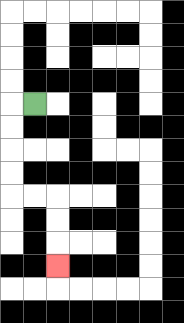{'start': '[1, 4]', 'end': '[2, 11]', 'path_directions': 'L,D,D,D,D,R,R,D,D,D', 'path_coordinates': '[[1, 4], [0, 4], [0, 5], [0, 6], [0, 7], [0, 8], [1, 8], [2, 8], [2, 9], [2, 10], [2, 11]]'}